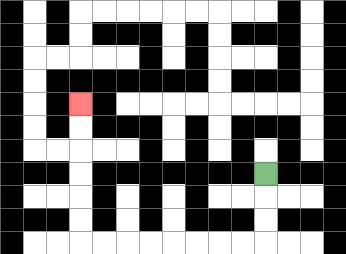{'start': '[11, 7]', 'end': '[3, 4]', 'path_directions': 'D,D,D,L,L,L,L,L,L,L,L,U,U,U,U,U,U', 'path_coordinates': '[[11, 7], [11, 8], [11, 9], [11, 10], [10, 10], [9, 10], [8, 10], [7, 10], [6, 10], [5, 10], [4, 10], [3, 10], [3, 9], [3, 8], [3, 7], [3, 6], [3, 5], [3, 4]]'}